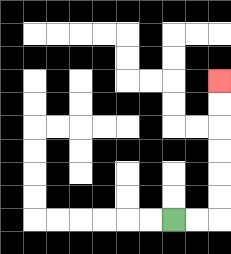{'start': '[7, 9]', 'end': '[9, 3]', 'path_directions': 'R,R,U,U,U,U,U,U', 'path_coordinates': '[[7, 9], [8, 9], [9, 9], [9, 8], [9, 7], [9, 6], [9, 5], [9, 4], [9, 3]]'}